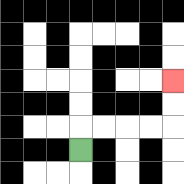{'start': '[3, 6]', 'end': '[7, 3]', 'path_directions': 'U,R,R,R,R,U,U', 'path_coordinates': '[[3, 6], [3, 5], [4, 5], [5, 5], [6, 5], [7, 5], [7, 4], [7, 3]]'}